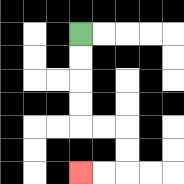{'start': '[3, 1]', 'end': '[3, 7]', 'path_directions': 'D,D,D,D,R,R,D,D,L,L', 'path_coordinates': '[[3, 1], [3, 2], [3, 3], [3, 4], [3, 5], [4, 5], [5, 5], [5, 6], [5, 7], [4, 7], [3, 7]]'}